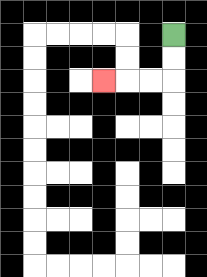{'start': '[7, 1]', 'end': '[4, 3]', 'path_directions': 'D,D,L,L,L', 'path_coordinates': '[[7, 1], [7, 2], [7, 3], [6, 3], [5, 3], [4, 3]]'}